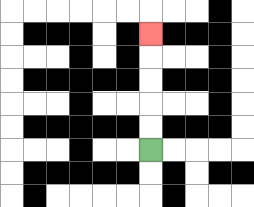{'start': '[6, 6]', 'end': '[6, 1]', 'path_directions': 'U,U,U,U,U', 'path_coordinates': '[[6, 6], [6, 5], [6, 4], [6, 3], [6, 2], [6, 1]]'}